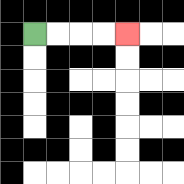{'start': '[1, 1]', 'end': '[5, 1]', 'path_directions': 'R,R,R,R', 'path_coordinates': '[[1, 1], [2, 1], [3, 1], [4, 1], [5, 1]]'}